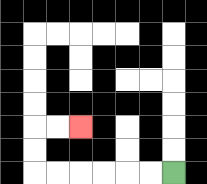{'start': '[7, 7]', 'end': '[3, 5]', 'path_directions': 'L,L,L,L,L,L,U,U,R,R', 'path_coordinates': '[[7, 7], [6, 7], [5, 7], [4, 7], [3, 7], [2, 7], [1, 7], [1, 6], [1, 5], [2, 5], [3, 5]]'}